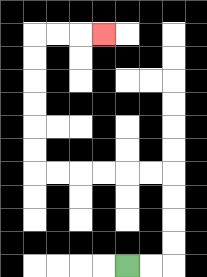{'start': '[5, 11]', 'end': '[4, 1]', 'path_directions': 'R,R,U,U,U,U,L,L,L,L,L,L,U,U,U,U,U,U,R,R,R', 'path_coordinates': '[[5, 11], [6, 11], [7, 11], [7, 10], [7, 9], [7, 8], [7, 7], [6, 7], [5, 7], [4, 7], [3, 7], [2, 7], [1, 7], [1, 6], [1, 5], [1, 4], [1, 3], [1, 2], [1, 1], [2, 1], [3, 1], [4, 1]]'}